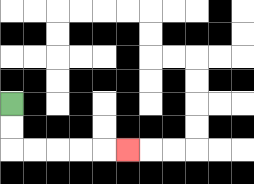{'start': '[0, 4]', 'end': '[5, 6]', 'path_directions': 'D,D,R,R,R,R,R', 'path_coordinates': '[[0, 4], [0, 5], [0, 6], [1, 6], [2, 6], [3, 6], [4, 6], [5, 6]]'}